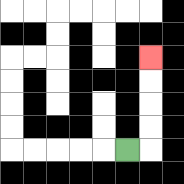{'start': '[5, 6]', 'end': '[6, 2]', 'path_directions': 'R,U,U,U,U', 'path_coordinates': '[[5, 6], [6, 6], [6, 5], [6, 4], [6, 3], [6, 2]]'}